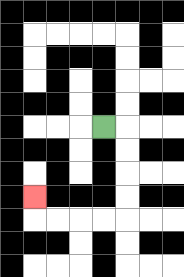{'start': '[4, 5]', 'end': '[1, 8]', 'path_directions': 'R,D,D,D,D,L,L,L,L,U', 'path_coordinates': '[[4, 5], [5, 5], [5, 6], [5, 7], [5, 8], [5, 9], [4, 9], [3, 9], [2, 9], [1, 9], [1, 8]]'}